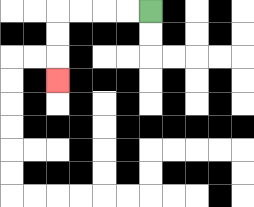{'start': '[6, 0]', 'end': '[2, 3]', 'path_directions': 'L,L,L,L,D,D,D', 'path_coordinates': '[[6, 0], [5, 0], [4, 0], [3, 0], [2, 0], [2, 1], [2, 2], [2, 3]]'}